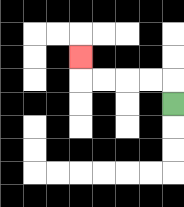{'start': '[7, 4]', 'end': '[3, 2]', 'path_directions': 'U,L,L,L,L,U', 'path_coordinates': '[[7, 4], [7, 3], [6, 3], [5, 3], [4, 3], [3, 3], [3, 2]]'}